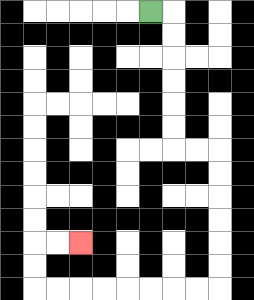{'start': '[6, 0]', 'end': '[3, 10]', 'path_directions': 'R,D,D,D,D,D,D,R,R,D,D,D,D,D,D,L,L,L,L,L,L,L,L,U,U,R,R', 'path_coordinates': '[[6, 0], [7, 0], [7, 1], [7, 2], [7, 3], [7, 4], [7, 5], [7, 6], [8, 6], [9, 6], [9, 7], [9, 8], [9, 9], [9, 10], [9, 11], [9, 12], [8, 12], [7, 12], [6, 12], [5, 12], [4, 12], [3, 12], [2, 12], [1, 12], [1, 11], [1, 10], [2, 10], [3, 10]]'}